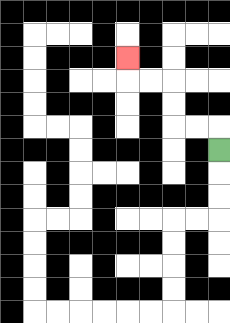{'start': '[9, 6]', 'end': '[5, 2]', 'path_directions': 'U,L,L,U,U,L,L,U', 'path_coordinates': '[[9, 6], [9, 5], [8, 5], [7, 5], [7, 4], [7, 3], [6, 3], [5, 3], [5, 2]]'}